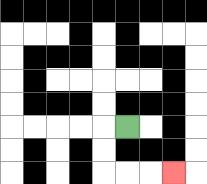{'start': '[5, 5]', 'end': '[7, 7]', 'path_directions': 'L,D,D,R,R,R', 'path_coordinates': '[[5, 5], [4, 5], [4, 6], [4, 7], [5, 7], [6, 7], [7, 7]]'}